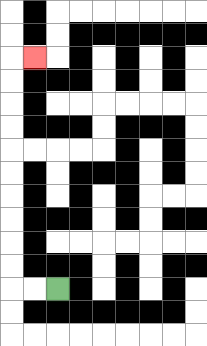{'start': '[2, 12]', 'end': '[1, 2]', 'path_directions': 'L,L,U,U,U,U,U,U,U,U,U,U,R', 'path_coordinates': '[[2, 12], [1, 12], [0, 12], [0, 11], [0, 10], [0, 9], [0, 8], [0, 7], [0, 6], [0, 5], [0, 4], [0, 3], [0, 2], [1, 2]]'}